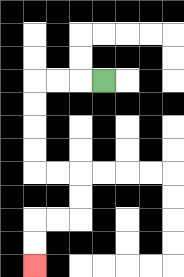{'start': '[4, 3]', 'end': '[1, 11]', 'path_directions': 'L,L,L,D,D,D,D,R,R,D,D,L,L,D,D', 'path_coordinates': '[[4, 3], [3, 3], [2, 3], [1, 3], [1, 4], [1, 5], [1, 6], [1, 7], [2, 7], [3, 7], [3, 8], [3, 9], [2, 9], [1, 9], [1, 10], [1, 11]]'}